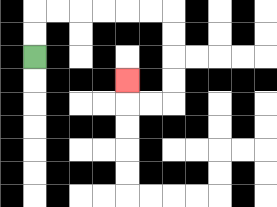{'start': '[1, 2]', 'end': '[5, 3]', 'path_directions': 'U,U,R,R,R,R,R,R,D,D,D,D,L,L,U', 'path_coordinates': '[[1, 2], [1, 1], [1, 0], [2, 0], [3, 0], [4, 0], [5, 0], [6, 0], [7, 0], [7, 1], [7, 2], [7, 3], [7, 4], [6, 4], [5, 4], [5, 3]]'}